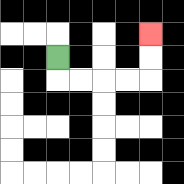{'start': '[2, 2]', 'end': '[6, 1]', 'path_directions': 'D,R,R,R,R,U,U', 'path_coordinates': '[[2, 2], [2, 3], [3, 3], [4, 3], [5, 3], [6, 3], [6, 2], [6, 1]]'}